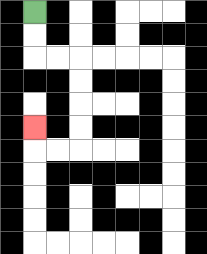{'start': '[1, 0]', 'end': '[1, 5]', 'path_directions': 'D,D,R,R,D,D,D,D,L,L,U', 'path_coordinates': '[[1, 0], [1, 1], [1, 2], [2, 2], [3, 2], [3, 3], [3, 4], [3, 5], [3, 6], [2, 6], [1, 6], [1, 5]]'}